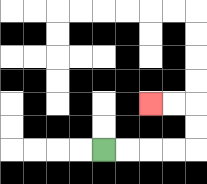{'start': '[4, 6]', 'end': '[6, 4]', 'path_directions': 'R,R,R,R,U,U,L,L', 'path_coordinates': '[[4, 6], [5, 6], [6, 6], [7, 6], [8, 6], [8, 5], [8, 4], [7, 4], [6, 4]]'}